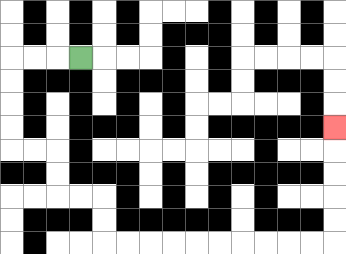{'start': '[3, 2]', 'end': '[14, 5]', 'path_directions': 'L,L,L,D,D,D,D,R,R,D,D,R,R,D,D,R,R,R,R,R,R,R,R,R,R,U,U,U,U,U', 'path_coordinates': '[[3, 2], [2, 2], [1, 2], [0, 2], [0, 3], [0, 4], [0, 5], [0, 6], [1, 6], [2, 6], [2, 7], [2, 8], [3, 8], [4, 8], [4, 9], [4, 10], [5, 10], [6, 10], [7, 10], [8, 10], [9, 10], [10, 10], [11, 10], [12, 10], [13, 10], [14, 10], [14, 9], [14, 8], [14, 7], [14, 6], [14, 5]]'}